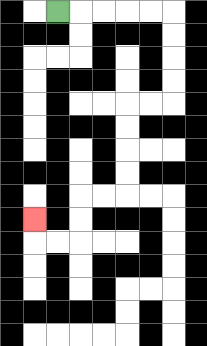{'start': '[2, 0]', 'end': '[1, 9]', 'path_directions': 'R,R,R,R,R,D,D,D,D,L,L,D,D,D,D,L,L,D,D,L,L,U', 'path_coordinates': '[[2, 0], [3, 0], [4, 0], [5, 0], [6, 0], [7, 0], [7, 1], [7, 2], [7, 3], [7, 4], [6, 4], [5, 4], [5, 5], [5, 6], [5, 7], [5, 8], [4, 8], [3, 8], [3, 9], [3, 10], [2, 10], [1, 10], [1, 9]]'}